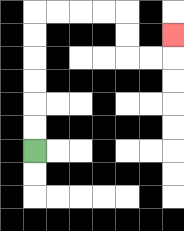{'start': '[1, 6]', 'end': '[7, 1]', 'path_directions': 'U,U,U,U,U,U,R,R,R,R,D,D,R,R,U', 'path_coordinates': '[[1, 6], [1, 5], [1, 4], [1, 3], [1, 2], [1, 1], [1, 0], [2, 0], [3, 0], [4, 0], [5, 0], [5, 1], [5, 2], [6, 2], [7, 2], [7, 1]]'}